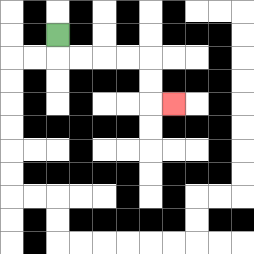{'start': '[2, 1]', 'end': '[7, 4]', 'path_directions': 'D,R,R,R,R,D,D,R', 'path_coordinates': '[[2, 1], [2, 2], [3, 2], [4, 2], [5, 2], [6, 2], [6, 3], [6, 4], [7, 4]]'}